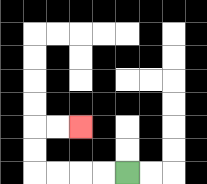{'start': '[5, 7]', 'end': '[3, 5]', 'path_directions': 'L,L,L,L,U,U,R,R', 'path_coordinates': '[[5, 7], [4, 7], [3, 7], [2, 7], [1, 7], [1, 6], [1, 5], [2, 5], [3, 5]]'}